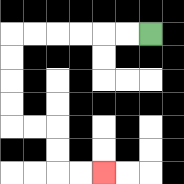{'start': '[6, 1]', 'end': '[4, 7]', 'path_directions': 'L,L,L,L,L,L,D,D,D,D,R,R,D,D,R,R', 'path_coordinates': '[[6, 1], [5, 1], [4, 1], [3, 1], [2, 1], [1, 1], [0, 1], [0, 2], [0, 3], [0, 4], [0, 5], [1, 5], [2, 5], [2, 6], [2, 7], [3, 7], [4, 7]]'}